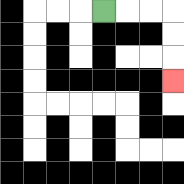{'start': '[4, 0]', 'end': '[7, 3]', 'path_directions': 'R,R,R,D,D,D', 'path_coordinates': '[[4, 0], [5, 0], [6, 0], [7, 0], [7, 1], [7, 2], [7, 3]]'}